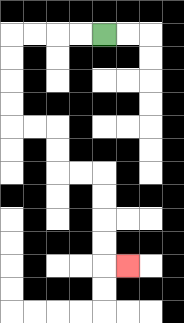{'start': '[4, 1]', 'end': '[5, 11]', 'path_directions': 'L,L,L,L,D,D,D,D,R,R,D,D,R,R,D,D,D,D,R', 'path_coordinates': '[[4, 1], [3, 1], [2, 1], [1, 1], [0, 1], [0, 2], [0, 3], [0, 4], [0, 5], [1, 5], [2, 5], [2, 6], [2, 7], [3, 7], [4, 7], [4, 8], [4, 9], [4, 10], [4, 11], [5, 11]]'}